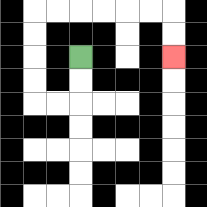{'start': '[3, 2]', 'end': '[7, 2]', 'path_directions': 'D,D,L,L,U,U,U,U,R,R,R,R,R,R,D,D', 'path_coordinates': '[[3, 2], [3, 3], [3, 4], [2, 4], [1, 4], [1, 3], [1, 2], [1, 1], [1, 0], [2, 0], [3, 0], [4, 0], [5, 0], [6, 0], [7, 0], [7, 1], [7, 2]]'}